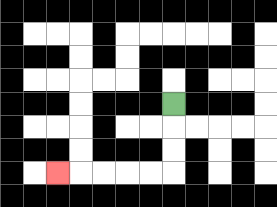{'start': '[7, 4]', 'end': '[2, 7]', 'path_directions': 'D,D,D,L,L,L,L,L', 'path_coordinates': '[[7, 4], [7, 5], [7, 6], [7, 7], [6, 7], [5, 7], [4, 7], [3, 7], [2, 7]]'}